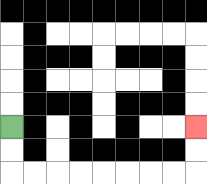{'start': '[0, 5]', 'end': '[8, 5]', 'path_directions': 'D,D,R,R,R,R,R,R,R,R,U,U', 'path_coordinates': '[[0, 5], [0, 6], [0, 7], [1, 7], [2, 7], [3, 7], [4, 7], [5, 7], [6, 7], [7, 7], [8, 7], [8, 6], [8, 5]]'}